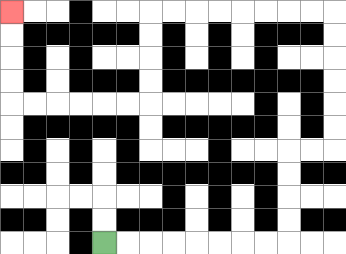{'start': '[4, 10]', 'end': '[0, 0]', 'path_directions': 'R,R,R,R,R,R,R,R,U,U,U,U,R,R,U,U,U,U,U,U,L,L,L,L,L,L,L,L,D,D,D,D,L,L,L,L,L,L,U,U,U,U', 'path_coordinates': '[[4, 10], [5, 10], [6, 10], [7, 10], [8, 10], [9, 10], [10, 10], [11, 10], [12, 10], [12, 9], [12, 8], [12, 7], [12, 6], [13, 6], [14, 6], [14, 5], [14, 4], [14, 3], [14, 2], [14, 1], [14, 0], [13, 0], [12, 0], [11, 0], [10, 0], [9, 0], [8, 0], [7, 0], [6, 0], [6, 1], [6, 2], [6, 3], [6, 4], [5, 4], [4, 4], [3, 4], [2, 4], [1, 4], [0, 4], [0, 3], [0, 2], [0, 1], [0, 0]]'}